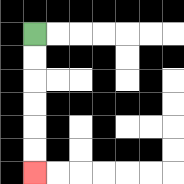{'start': '[1, 1]', 'end': '[1, 7]', 'path_directions': 'D,D,D,D,D,D', 'path_coordinates': '[[1, 1], [1, 2], [1, 3], [1, 4], [1, 5], [1, 6], [1, 7]]'}